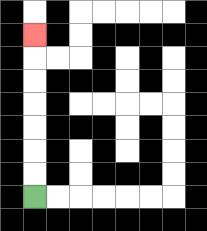{'start': '[1, 8]', 'end': '[1, 1]', 'path_directions': 'U,U,U,U,U,U,U', 'path_coordinates': '[[1, 8], [1, 7], [1, 6], [1, 5], [1, 4], [1, 3], [1, 2], [1, 1]]'}